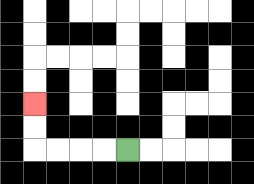{'start': '[5, 6]', 'end': '[1, 4]', 'path_directions': 'L,L,L,L,U,U', 'path_coordinates': '[[5, 6], [4, 6], [3, 6], [2, 6], [1, 6], [1, 5], [1, 4]]'}